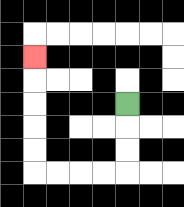{'start': '[5, 4]', 'end': '[1, 2]', 'path_directions': 'D,D,D,L,L,L,L,U,U,U,U,U', 'path_coordinates': '[[5, 4], [5, 5], [5, 6], [5, 7], [4, 7], [3, 7], [2, 7], [1, 7], [1, 6], [1, 5], [1, 4], [1, 3], [1, 2]]'}